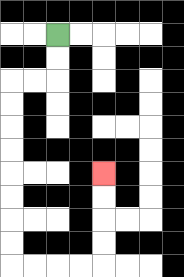{'start': '[2, 1]', 'end': '[4, 7]', 'path_directions': 'D,D,L,L,D,D,D,D,D,D,D,D,R,R,R,R,U,U,U,U', 'path_coordinates': '[[2, 1], [2, 2], [2, 3], [1, 3], [0, 3], [0, 4], [0, 5], [0, 6], [0, 7], [0, 8], [0, 9], [0, 10], [0, 11], [1, 11], [2, 11], [3, 11], [4, 11], [4, 10], [4, 9], [4, 8], [4, 7]]'}